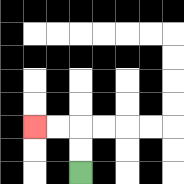{'start': '[3, 7]', 'end': '[1, 5]', 'path_directions': 'U,U,L,L', 'path_coordinates': '[[3, 7], [3, 6], [3, 5], [2, 5], [1, 5]]'}